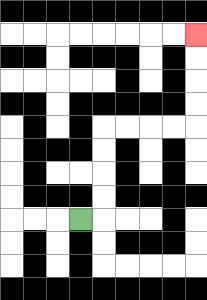{'start': '[3, 9]', 'end': '[8, 1]', 'path_directions': 'R,U,U,U,U,R,R,R,R,U,U,U,U', 'path_coordinates': '[[3, 9], [4, 9], [4, 8], [4, 7], [4, 6], [4, 5], [5, 5], [6, 5], [7, 5], [8, 5], [8, 4], [8, 3], [8, 2], [8, 1]]'}